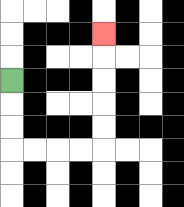{'start': '[0, 3]', 'end': '[4, 1]', 'path_directions': 'D,D,D,R,R,R,R,U,U,U,U,U', 'path_coordinates': '[[0, 3], [0, 4], [0, 5], [0, 6], [1, 6], [2, 6], [3, 6], [4, 6], [4, 5], [4, 4], [4, 3], [4, 2], [4, 1]]'}